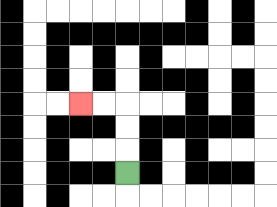{'start': '[5, 7]', 'end': '[3, 4]', 'path_directions': 'U,U,U,L,L', 'path_coordinates': '[[5, 7], [5, 6], [5, 5], [5, 4], [4, 4], [3, 4]]'}